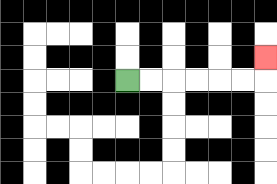{'start': '[5, 3]', 'end': '[11, 2]', 'path_directions': 'R,R,R,R,R,R,U', 'path_coordinates': '[[5, 3], [6, 3], [7, 3], [8, 3], [9, 3], [10, 3], [11, 3], [11, 2]]'}